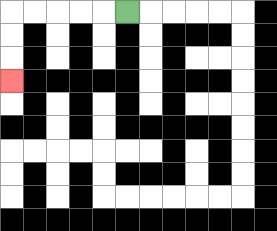{'start': '[5, 0]', 'end': '[0, 3]', 'path_directions': 'L,L,L,L,L,D,D,D', 'path_coordinates': '[[5, 0], [4, 0], [3, 0], [2, 0], [1, 0], [0, 0], [0, 1], [0, 2], [0, 3]]'}